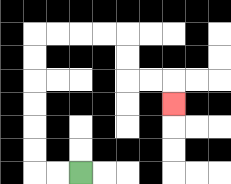{'start': '[3, 7]', 'end': '[7, 4]', 'path_directions': 'L,L,U,U,U,U,U,U,R,R,R,R,D,D,R,R,D', 'path_coordinates': '[[3, 7], [2, 7], [1, 7], [1, 6], [1, 5], [1, 4], [1, 3], [1, 2], [1, 1], [2, 1], [3, 1], [4, 1], [5, 1], [5, 2], [5, 3], [6, 3], [7, 3], [7, 4]]'}